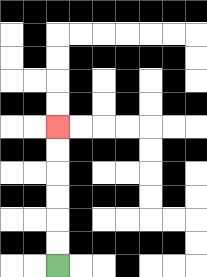{'start': '[2, 11]', 'end': '[2, 5]', 'path_directions': 'U,U,U,U,U,U', 'path_coordinates': '[[2, 11], [2, 10], [2, 9], [2, 8], [2, 7], [2, 6], [2, 5]]'}